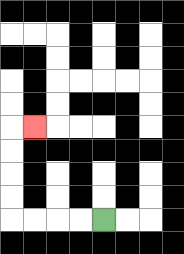{'start': '[4, 9]', 'end': '[1, 5]', 'path_directions': 'L,L,L,L,U,U,U,U,R', 'path_coordinates': '[[4, 9], [3, 9], [2, 9], [1, 9], [0, 9], [0, 8], [0, 7], [0, 6], [0, 5], [1, 5]]'}